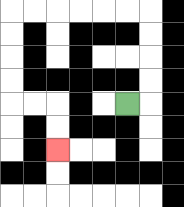{'start': '[5, 4]', 'end': '[2, 6]', 'path_directions': 'R,U,U,U,U,L,L,L,L,L,L,D,D,D,D,R,R,D,D', 'path_coordinates': '[[5, 4], [6, 4], [6, 3], [6, 2], [6, 1], [6, 0], [5, 0], [4, 0], [3, 0], [2, 0], [1, 0], [0, 0], [0, 1], [0, 2], [0, 3], [0, 4], [1, 4], [2, 4], [2, 5], [2, 6]]'}